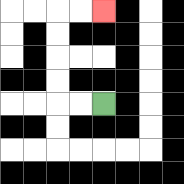{'start': '[4, 4]', 'end': '[4, 0]', 'path_directions': 'L,L,U,U,U,U,R,R', 'path_coordinates': '[[4, 4], [3, 4], [2, 4], [2, 3], [2, 2], [2, 1], [2, 0], [3, 0], [4, 0]]'}